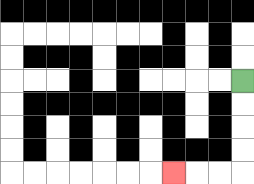{'start': '[10, 3]', 'end': '[7, 7]', 'path_directions': 'D,D,D,D,L,L,L', 'path_coordinates': '[[10, 3], [10, 4], [10, 5], [10, 6], [10, 7], [9, 7], [8, 7], [7, 7]]'}